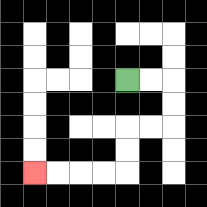{'start': '[5, 3]', 'end': '[1, 7]', 'path_directions': 'R,R,D,D,L,L,D,D,L,L,L,L', 'path_coordinates': '[[5, 3], [6, 3], [7, 3], [7, 4], [7, 5], [6, 5], [5, 5], [5, 6], [5, 7], [4, 7], [3, 7], [2, 7], [1, 7]]'}